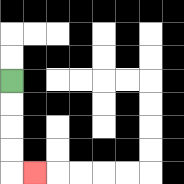{'start': '[0, 3]', 'end': '[1, 7]', 'path_directions': 'D,D,D,D,R', 'path_coordinates': '[[0, 3], [0, 4], [0, 5], [0, 6], [0, 7], [1, 7]]'}